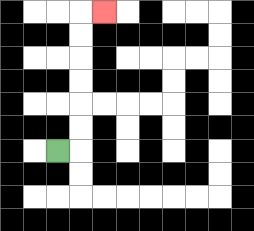{'start': '[2, 6]', 'end': '[4, 0]', 'path_directions': 'R,U,U,U,U,U,U,R', 'path_coordinates': '[[2, 6], [3, 6], [3, 5], [3, 4], [3, 3], [3, 2], [3, 1], [3, 0], [4, 0]]'}